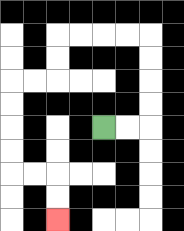{'start': '[4, 5]', 'end': '[2, 9]', 'path_directions': 'R,R,U,U,U,U,L,L,L,L,D,D,L,L,D,D,D,D,R,R,D,D', 'path_coordinates': '[[4, 5], [5, 5], [6, 5], [6, 4], [6, 3], [6, 2], [6, 1], [5, 1], [4, 1], [3, 1], [2, 1], [2, 2], [2, 3], [1, 3], [0, 3], [0, 4], [0, 5], [0, 6], [0, 7], [1, 7], [2, 7], [2, 8], [2, 9]]'}